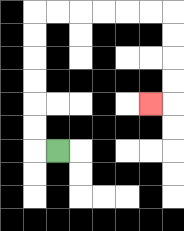{'start': '[2, 6]', 'end': '[6, 4]', 'path_directions': 'L,U,U,U,U,U,U,R,R,R,R,R,R,D,D,D,D,L', 'path_coordinates': '[[2, 6], [1, 6], [1, 5], [1, 4], [1, 3], [1, 2], [1, 1], [1, 0], [2, 0], [3, 0], [4, 0], [5, 0], [6, 0], [7, 0], [7, 1], [7, 2], [7, 3], [7, 4], [6, 4]]'}